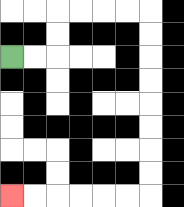{'start': '[0, 2]', 'end': '[0, 8]', 'path_directions': 'R,R,U,U,R,R,R,R,D,D,D,D,D,D,D,D,L,L,L,L,L,L', 'path_coordinates': '[[0, 2], [1, 2], [2, 2], [2, 1], [2, 0], [3, 0], [4, 0], [5, 0], [6, 0], [6, 1], [6, 2], [6, 3], [6, 4], [6, 5], [6, 6], [6, 7], [6, 8], [5, 8], [4, 8], [3, 8], [2, 8], [1, 8], [0, 8]]'}